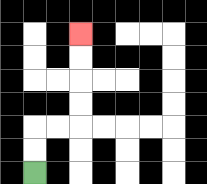{'start': '[1, 7]', 'end': '[3, 1]', 'path_directions': 'U,U,R,R,U,U,U,U', 'path_coordinates': '[[1, 7], [1, 6], [1, 5], [2, 5], [3, 5], [3, 4], [3, 3], [3, 2], [3, 1]]'}